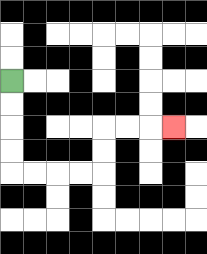{'start': '[0, 3]', 'end': '[7, 5]', 'path_directions': 'D,D,D,D,R,R,R,R,U,U,R,R,R', 'path_coordinates': '[[0, 3], [0, 4], [0, 5], [0, 6], [0, 7], [1, 7], [2, 7], [3, 7], [4, 7], [4, 6], [4, 5], [5, 5], [6, 5], [7, 5]]'}